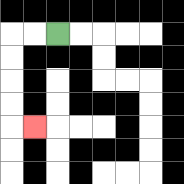{'start': '[2, 1]', 'end': '[1, 5]', 'path_directions': 'L,L,D,D,D,D,R', 'path_coordinates': '[[2, 1], [1, 1], [0, 1], [0, 2], [0, 3], [0, 4], [0, 5], [1, 5]]'}